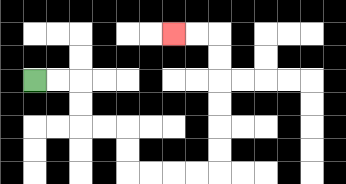{'start': '[1, 3]', 'end': '[7, 1]', 'path_directions': 'R,R,D,D,R,R,D,D,R,R,R,R,U,U,U,U,U,U,L,L', 'path_coordinates': '[[1, 3], [2, 3], [3, 3], [3, 4], [3, 5], [4, 5], [5, 5], [5, 6], [5, 7], [6, 7], [7, 7], [8, 7], [9, 7], [9, 6], [9, 5], [9, 4], [9, 3], [9, 2], [9, 1], [8, 1], [7, 1]]'}